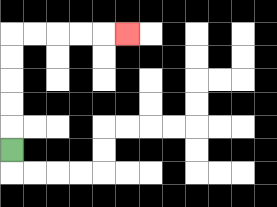{'start': '[0, 6]', 'end': '[5, 1]', 'path_directions': 'U,U,U,U,U,R,R,R,R,R', 'path_coordinates': '[[0, 6], [0, 5], [0, 4], [0, 3], [0, 2], [0, 1], [1, 1], [2, 1], [3, 1], [4, 1], [5, 1]]'}